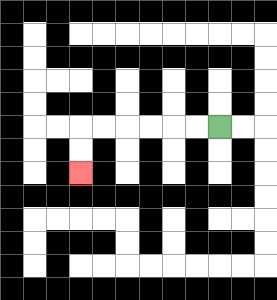{'start': '[9, 5]', 'end': '[3, 7]', 'path_directions': 'L,L,L,L,L,L,D,D', 'path_coordinates': '[[9, 5], [8, 5], [7, 5], [6, 5], [5, 5], [4, 5], [3, 5], [3, 6], [3, 7]]'}